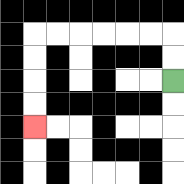{'start': '[7, 3]', 'end': '[1, 5]', 'path_directions': 'U,U,L,L,L,L,L,L,D,D,D,D', 'path_coordinates': '[[7, 3], [7, 2], [7, 1], [6, 1], [5, 1], [4, 1], [3, 1], [2, 1], [1, 1], [1, 2], [1, 3], [1, 4], [1, 5]]'}